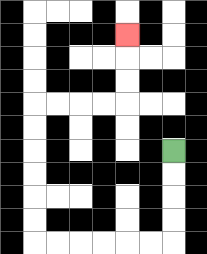{'start': '[7, 6]', 'end': '[5, 1]', 'path_directions': 'D,D,D,D,L,L,L,L,L,L,U,U,U,U,U,U,R,R,R,R,U,U,U', 'path_coordinates': '[[7, 6], [7, 7], [7, 8], [7, 9], [7, 10], [6, 10], [5, 10], [4, 10], [3, 10], [2, 10], [1, 10], [1, 9], [1, 8], [1, 7], [1, 6], [1, 5], [1, 4], [2, 4], [3, 4], [4, 4], [5, 4], [5, 3], [5, 2], [5, 1]]'}